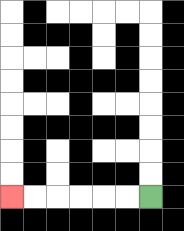{'start': '[6, 8]', 'end': '[0, 8]', 'path_directions': 'L,L,L,L,L,L', 'path_coordinates': '[[6, 8], [5, 8], [4, 8], [3, 8], [2, 8], [1, 8], [0, 8]]'}